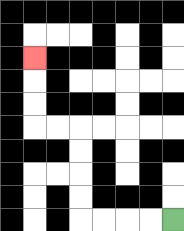{'start': '[7, 9]', 'end': '[1, 2]', 'path_directions': 'L,L,L,L,U,U,U,U,L,L,U,U,U', 'path_coordinates': '[[7, 9], [6, 9], [5, 9], [4, 9], [3, 9], [3, 8], [3, 7], [3, 6], [3, 5], [2, 5], [1, 5], [1, 4], [1, 3], [1, 2]]'}